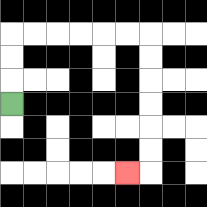{'start': '[0, 4]', 'end': '[5, 7]', 'path_directions': 'U,U,U,R,R,R,R,R,R,D,D,D,D,D,D,L', 'path_coordinates': '[[0, 4], [0, 3], [0, 2], [0, 1], [1, 1], [2, 1], [3, 1], [4, 1], [5, 1], [6, 1], [6, 2], [6, 3], [6, 4], [6, 5], [6, 6], [6, 7], [5, 7]]'}